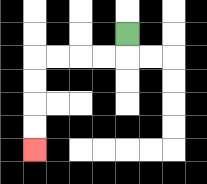{'start': '[5, 1]', 'end': '[1, 6]', 'path_directions': 'D,L,L,L,L,D,D,D,D', 'path_coordinates': '[[5, 1], [5, 2], [4, 2], [3, 2], [2, 2], [1, 2], [1, 3], [1, 4], [1, 5], [1, 6]]'}